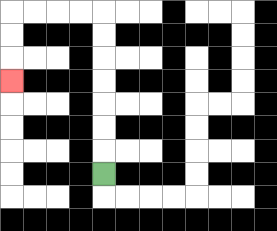{'start': '[4, 7]', 'end': '[0, 3]', 'path_directions': 'U,U,U,U,U,U,U,L,L,L,L,D,D,D', 'path_coordinates': '[[4, 7], [4, 6], [4, 5], [4, 4], [4, 3], [4, 2], [4, 1], [4, 0], [3, 0], [2, 0], [1, 0], [0, 0], [0, 1], [0, 2], [0, 3]]'}